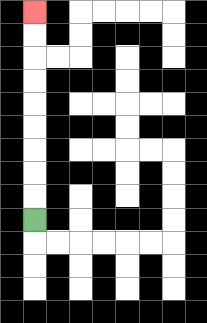{'start': '[1, 9]', 'end': '[1, 0]', 'path_directions': 'U,U,U,U,U,U,U,U,U', 'path_coordinates': '[[1, 9], [1, 8], [1, 7], [1, 6], [1, 5], [1, 4], [1, 3], [1, 2], [1, 1], [1, 0]]'}